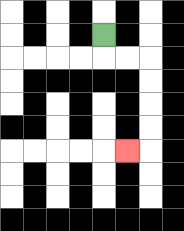{'start': '[4, 1]', 'end': '[5, 6]', 'path_directions': 'D,R,R,D,D,D,D,L', 'path_coordinates': '[[4, 1], [4, 2], [5, 2], [6, 2], [6, 3], [6, 4], [6, 5], [6, 6], [5, 6]]'}